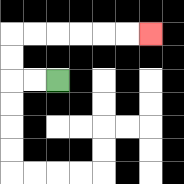{'start': '[2, 3]', 'end': '[6, 1]', 'path_directions': 'L,L,U,U,R,R,R,R,R,R', 'path_coordinates': '[[2, 3], [1, 3], [0, 3], [0, 2], [0, 1], [1, 1], [2, 1], [3, 1], [4, 1], [5, 1], [6, 1]]'}